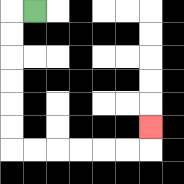{'start': '[1, 0]', 'end': '[6, 5]', 'path_directions': 'L,D,D,D,D,D,D,R,R,R,R,R,R,U', 'path_coordinates': '[[1, 0], [0, 0], [0, 1], [0, 2], [0, 3], [0, 4], [0, 5], [0, 6], [1, 6], [2, 6], [3, 6], [4, 6], [5, 6], [6, 6], [6, 5]]'}